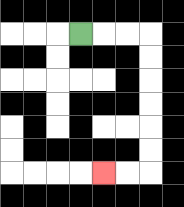{'start': '[3, 1]', 'end': '[4, 7]', 'path_directions': 'R,R,R,D,D,D,D,D,D,L,L', 'path_coordinates': '[[3, 1], [4, 1], [5, 1], [6, 1], [6, 2], [6, 3], [6, 4], [6, 5], [6, 6], [6, 7], [5, 7], [4, 7]]'}